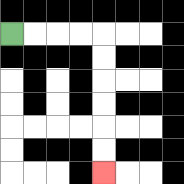{'start': '[0, 1]', 'end': '[4, 7]', 'path_directions': 'R,R,R,R,D,D,D,D,D,D', 'path_coordinates': '[[0, 1], [1, 1], [2, 1], [3, 1], [4, 1], [4, 2], [4, 3], [4, 4], [4, 5], [4, 6], [4, 7]]'}